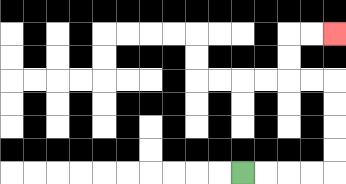{'start': '[10, 7]', 'end': '[14, 1]', 'path_directions': 'R,R,R,R,U,U,U,U,L,L,U,U,R,R', 'path_coordinates': '[[10, 7], [11, 7], [12, 7], [13, 7], [14, 7], [14, 6], [14, 5], [14, 4], [14, 3], [13, 3], [12, 3], [12, 2], [12, 1], [13, 1], [14, 1]]'}